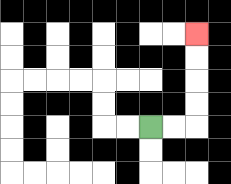{'start': '[6, 5]', 'end': '[8, 1]', 'path_directions': 'R,R,U,U,U,U', 'path_coordinates': '[[6, 5], [7, 5], [8, 5], [8, 4], [8, 3], [8, 2], [8, 1]]'}